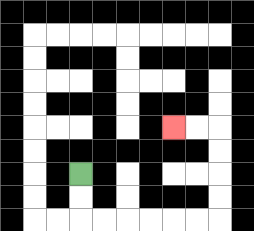{'start': '[3, 7]', 'end': '[7, 5]', 'path_directions': 'D,D,R,R,R,R,R,R,U,U,U,U,L,L', 'path_coordinates': '[[3, 7], [3, 8], [3, 9], [4, 9], [5, 9], [6, 9], [7, 9], [8, 9], [9, 9], [9, 8], [9, 7], [9, 6], [9, 5], [8, 5], [7, 5]]'}